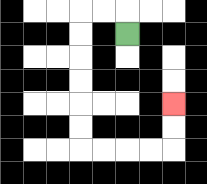{'start': '[5, 1]', 'end': '[7, 4]', 'path_directions': 'U,L,L,D,D,D,D,D,D,R,R,R,R,U,U', 'path_coordinates': '[[5, 1], [5, 0], [4, 0], [3, 0], [3, 1], [3, 2], [3, 3], [3, 4], [3, 5], [3, 6], [4, 6], [5, 6], [6, 6], [7, 6], [7, 5], [7, 4]]'}